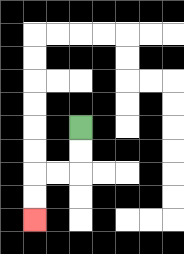{'start': '[3, 5]', 'end': '[1, 9]', 'path_directions': 'D,D,L,L,D,D', 'path_coordinates': '[[3, 5], [3, 6], [3, 7], [2, 7], [1, 7], [1, 8], [1, 9]]'}